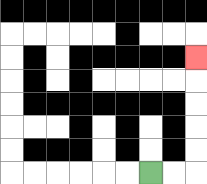{'start': '[6, 7]', 'end': '[8, 2]', 'path_directions': 'R,R,U,U,U,U,U', 'path_coordinates': '[[6, 7], [7, 7], [8, 7], [8, 6], [8, 5], [8, 4], [8, 3], [8, 2]]'}